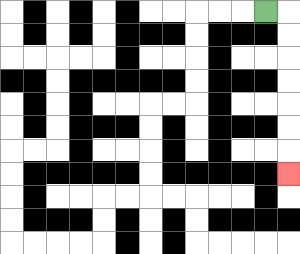{'start': '[11, 0]', 'end': '[12, 7]', 'path_directions': 'R,D,D,D,D,D,D,D', 'path_coordinates': '[[11, 0], [12, 0], [12, 1], [12, 2], [12, 3], [12, 4], [12, 5], [12, 6], [12, 7]]'}